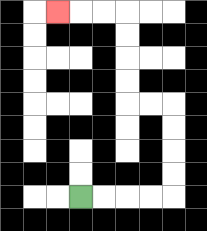{'start': '[3, 8]', 'end': '[2, 0]', 'path_directions': 'R,R,R,R,U,U,U,U,L,L,U,U,U,U,L,L,L', 'path_coordinates': '[[3, 8], [4, 8], [5, 8], [6, 8], [7, 8], [7, 7], [7, 6], [7, 5], [7, 4], [6, 4], [5, 4], [5, 3], [5, 2], [5, 1], [5, 0], [4, 0], [3, 0], [2, 0]]'}